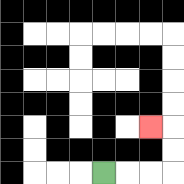{'start': '[4, 7]', 'end': '[6, 5]', 'path_directions': 'R,R,R,U,U,L', 'path_coordinates': '[[4, 7], [5, 7], [6, 7], [7, 7], [7, 6], [7, 5], [6, 5]]'}